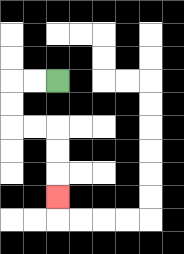{'start': '[2, 3]', 'end': '[2, 8]', 'path_directions': 'L,L,D,D,R,R,D,D,D', 'path_coordinates': '[[2, 3], [1, 3], [0, 3], [0, 4], [0, 5], [1, 5], [2, 5], [2, 6], [2, 7], [2, 8]]'}